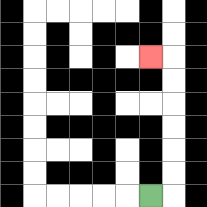{'start': '[6, 8]', 'end': '[6, 2]', 'path_directions': 'R,U,U,U,U,U,U,L', 'path_coordinates': '[[6, 8], [7, 8], [7, 7], [7, 6], [7, 5], [7, 4], [7, 3], [7, 2], [6, 2]]'}